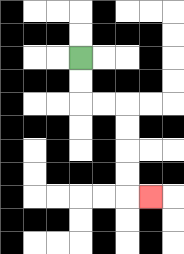{'start': '[3, 2]', 'end': '[6, 8]', 'path_directions': 'D,D,R,R,D,D,D,D,R', 'path_coordinates': '[[3, 2], [3, 3], [3, 4], [4, 4], [5, 4], [5, 5], [5, 6], [5, 7], [5, 8], [6, 8]]'}